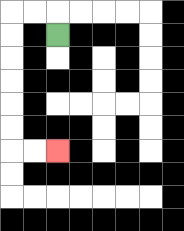{'start': '[2, 1]', 'end': '[2, 6]', 'path_directions': 'U,L,L,D,D,D,D,D,D,R,R', 'path_coordinates': '[[2, 1], [2, 0], [1, 0], [0, 0], [0, 1], [0, 2], [0, 3], [0, 4], [0, 5], [0, 6], [1, 6], [2, 6]]'}